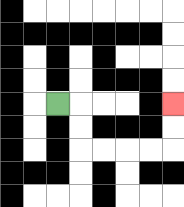{'start': '[2, 4]', 'end': '[7, 4]', 'path_directions': 'R,D,D,R,R,R,R,U,U', 'path_coordinates': '[[2, 4], [3, 4], [3, 5], [3, 6], [4, 6], [5, 6], [6, 6], [7, 6], [7, 5], [7, 4]]'}